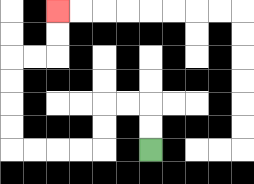{'start': '[6, 6]', 'end': '[2, 0]', 'path_directions': 'U,U,L,L,D,D,L,L,L,L,U,U,U,U,R,R,U,U', 'path_coordinates': '[[6, 6], [6, 5], [6, 4], [5, 4], [4, 4], [4, 5], [4, 6], [3, 6], [2, 6], [1, 6], [0, 6], [0, 5], [0, 4], [0, 3], [0, 2], [1, 2], [2, 2], [2, 1], [2, 0]]'}